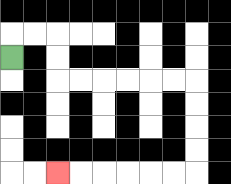{'start': '[0, 2]', 'end': '[2, 7]', 'path_directions': 'U,R,R,D,D,R,R,R,R,R,R,D,D,D,D,L,L,L,L,L,L', 'path_coordinates': '[[0, 2], [0, 1], [1, 1], [2, 1], [2, 2], [2, 3], [3, 3], [4, 3], [5, 3], [6, 3], [7, 3], [8, 3], [8, 4], [8, 5], [8, 6], [8, 7], [7, 7], [6, 7], [5, 7], [4, 7], [3, 7], [2, 7]]'}